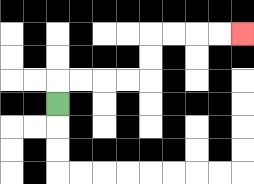{'start': '[2, 4]', 'end': '[10, 1]', 'path_directions': 'U,R,R,R,R,U,U,R,R,R,R', 'path_coordinates': '[[2, 4], [2, 3], [3, 3], [4, 3], [5, 3], [6, 3], [6, 2], [6, 1], [7, 1], [8, 1], [9, 1], [10, 1]]'}